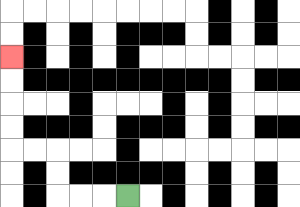{'start': '[5, 8]', 'end': '[0, 2]', 'path_directions': 'L,L,L,U,U,L,L,U,U,U,U', 'path_coordinates': '[[5, 8], [4, 8], [3, 8], [2, 8], [2, 7], [2, 6], [1, 6], [0, 6], [0, 5], [0, 4], [0, 3], [0, 2]]'}